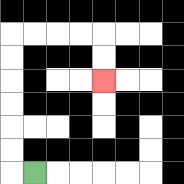{'start': '[1, 7]', 'end': '[4, 3]', 'path_directions': 'L,U,U,U,U,U,U,R,R,R,R,D,D', 'path_coordinates': '[[1, 7], [0, 7], [0, 6], [0, 5], [0, 4], [0, 3], [0, 2], [0, 1], [1, 1], [2, 1], [3, 1], [4, 1], [4, 2], [4, 3]]'}